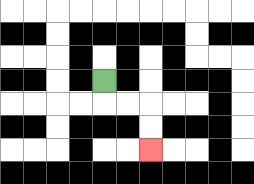{'start': '[4, 3]', 'end': '[6, 6]', 'path_directions': 'D,R,R,D,D', 'path_coordinates': '[[4, 3], [4, 4], [5, 4], [6, 4], [6, 5], [6, 6]]'}